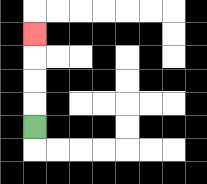{'start': '[1, 5]', 'end': '[1, 1]', 'path_directions': 'U,U,U,U', 'path_coordinates': '[[1, 5], [1, 4], [1, 3], [1, 2], [1, 1]]'}